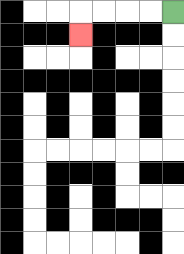{'start': '[7, 0]', 'end': '[3, 1]', 'path_directions': 'L,L,L,L,D', 'path_coordinates': '[[7, 0], [6, 0], [5, 0], [4, 0], [3, 0], [3, 1]]'}